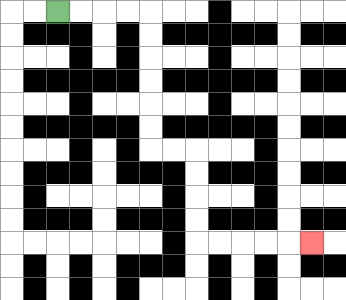{'start': '[2, 0]', 'end': '[13, 10]', 'path_directions': 'R,R,R,R,D,D,D,D,D,D,R,R,D,D,D,D,R,R,R,R,R', 'path_coordinates': '[[2, 0], [3, 0], [4, 0], [5, 0], [6, 0], [6, 1], [6, 2], [6, 3], [6, 4], [6, 5], [6, 6], [7, 6], [8, 6], [8, 7], [8, 8], [8, 9], [8, 10], [9, 10], [10, 10], [11, 10], [12, 10], [13, 10]]'}